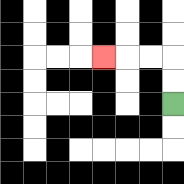{'start': '[7, 4]', 'end': '[4, 2]', 'path_directions': 'U,U,L,L,L', 'path_coordinates': '[[7, 4], [7, 3], [7, 2], [6, 2], [5, 2], [4, 2]]'}